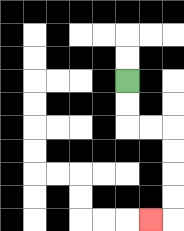{'start': '[5, 3]', 'end': '[6, 9]', 'path_directions': 'D,D,R,R,D,D,D,D,L', 'path_coordinates': '[[5, 3], [5, 4], [5, 5], [6, 5], [7, 5], [7, 6], [7, 7], [7, 8], [7, 9], [6, 9]]'}